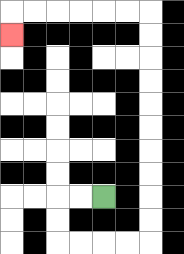{'start': '[4, 8]', 'end': '[0, 1]', 'path_directions': 'L,L,D,D,R,R,R,R,U,U,U,U,U,U,U,U,U,U,L,L,L,L,L,L,D', 'path_coordinates': '[[4, 8], [3, 8], [2, 8], [2, 9], [2, 10], [3, 10], [4, 10], [5, 10], [6, 10], [6, 9], [6, 8], [6, 7], [6, 6], [6, 5], [6, 4], [6, 3], [6, 2], [6, 1], [6, 0], [5, 0], [4, 0], [3, 0], [2, 0], [1, 0], [0, 0], [0, 1]]'}